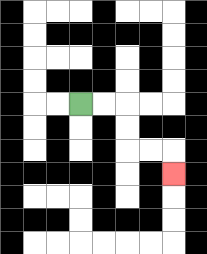{'start': '[3, 4]', 'end': '[7, 7]', 'path_directions': 'R,R,D,D,R,R,D', 'path_coordinates': '[[3, 4], [4, 4], [5, 4], [5, 5], [5, 6], [6, 6], [7, 6], [7, 7]]'}